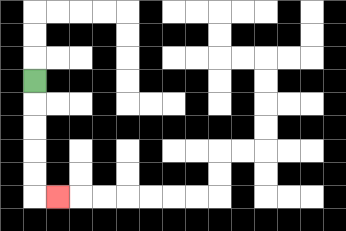{'start': '[1, 3]', 'end': '[2, 8]', 'path_directions': 'D,D,D,D,D,R', 'path_coordinates': '[[1, 3], [1, 4], [1, 5], [1, 6], [1, 7], [1, 8], [2, 8]]'}